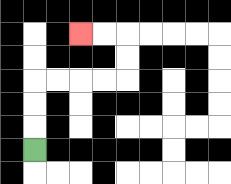{'start': '[1, 6]', 'end': '[3, 1]', 'path_directions': 'U,U,U,R,R,R,R,U,U,L,L', 'path_coordinates': '[[1, 6], [1, 5], [1, 4], [1, 3], [2, 3], [3, 3], [4, 3], [5, 3], [5, 2], [5, 1], [4, 1], [3, 1]]'}